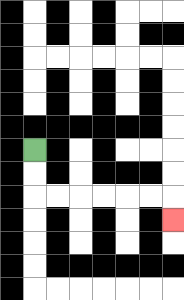{'start': '[1, 6]', 'end': '[7, 9]', 'path_directions': 'D,D,R,R,R,R,R,R,D', 'path_coordinates': '[[1, 6], [1, 7], [1, 8], [2, 8], [3, 8], [4, 8], [5, 8], [6, 8], [7, 8], [7, 9]]'}